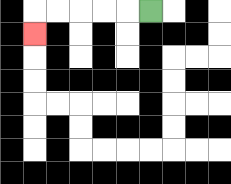{'start': '[6, 0]', 'end': '[1, 1]', 'path_directions': 'L,L,L,L,L,D', 'path_coordinates': '[[6, 0], [5, 0], [4, 0], [3, 0], [2, 0], [1, 0], [1, 1]]'}